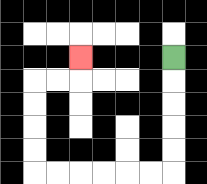{'start': '[7, 2]', 'end': '[3, 2]', 'path_directions': 'D,D,D,D,D,L,L,L,L,L,L,U,U,U,U,R,R,U', 'path_coordinates': '[[7, 2], [7, 3], [7, 4], [7, 5], [7, 6], [7, 7], [6, 7], [5, 7], [4, 7], [3, 7], [2, 7], [1, 7], [1, 6], [1, 5], [1, 4], [1, 3], [2, 3], [3, 3], [3, 2]]'}